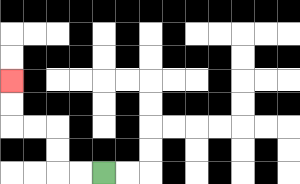{'start': '[4, 7]', 'end': '[0, 3]', 'path_directions': 'L,L,U,U,L,L,U,U', 'path_coordinates': '[[4, 7], [3, 7], [2, 7], [2, 6], [2, 5], [1, 5], [0, 5], [0, 4], [0, 3]]'}